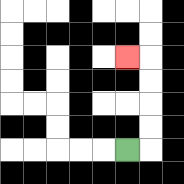{'start': '[5, 6]', 'end': '[5, 2]', 'path_directions': 'R,U,U,U,U,L', 'path_coordinates': '[[5, 6], [6, 6], [6, 5], [6, 4], [6, 3], [6, 2], [5, 2]]'}